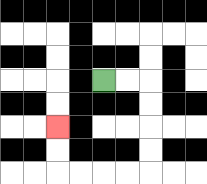{'start': '[4, 3]', 'end': '[2, 5]', 'path_directions': 'R,R,D,D,D,D,L,L,L,L,U,U', 'path_coordinates': '[[4, 3], [5, 3], [6, 3], [6, 4], [6, 5], [6, 6], [6, 7], [5, 7], [4, 7], [3, 7], [2, 7], [2, 6], [2, 5]]'}